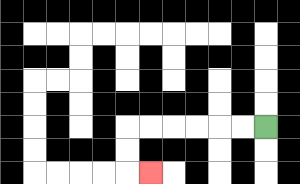{'start': '[11, 5]', 'end': '[6, 7]', 'path_directions': 'L,L,L,L,L,L,D,D,R', 'path_coordinates': '[[11, 5], [10, 5], [9, 5], [8, 5], [7, 5], [6, 5], [5, 5], [5, 6], [5, 7], [6, 7]]'}